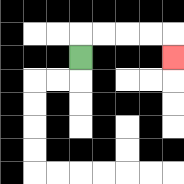{'start': '[3, 2]', 'end': '[7, 2]', 'path_directions': 'U,R,R,R,R,D', 'path_coordinates': '[[3, 2], [3, 1], [4, 1], [5, 1], [6, 1], [7, 1], [7, 2]]'}